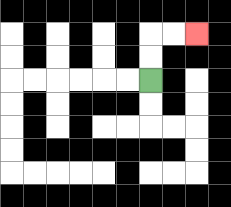{'start': '[6, 3]', 'end': '[8, 1]', 'path_directions': 'U,U,R,R', 'path_coordinates': '[[6, 3], [6, 2], [6, 1], [7, 1], [8, 1]]'}